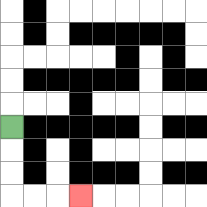{'start': '[0, 5]', 'end': '[3, 8]', 'path_directions': 'D,D,D,R,R,R', 'path_coordinates': '[[0, 5], [0, 6], [0, 7], [0, 8], [1, 8], [2, 8], [3, 8]]'}